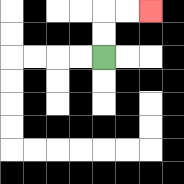{'start': '[4, 2]', 'end': '[6, 0]', 'path_directions': 'U,U,R,R', 'path_coordinates': '[[4, 2], [4, 1], [4, 0], [5, 0], [6, 0]]'}